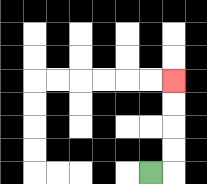{'start': '[6, 7]', 'end': '[7, 3]', 'path_directions': 'R,U,U,U,U', 'path_coordinates': '[[6, 7], [7, 7], [7, 6], [7, 5], [7, 4], [7, 3]]'}